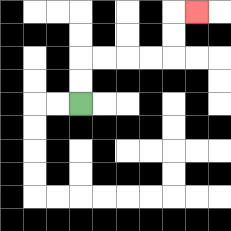{'start': '[3, 4]', 'end': '[8, 0]', 'path_directions': 'U,U,R,R,R,R,U,U,R', 'path_coordinates': '[[3, 4], [3, 3], [3, 2], [4, 2], [5, 2], [6, 2], [7, 2], [7, 1], [7, 0], [8, 0]]'}